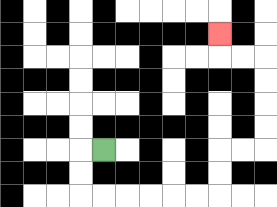{'start': '[4, 6]', 'end': '[9, 1]', 'path_directions': 'L,D,D,R,R,R,R,R,R,U,U,R,R,U,U,U,U,L,L,U', 'path_coordinates': '[[4, 6], [3, 6], [3, 7], [3, 8], [4, 8], [5, 8], [6, 8], [7, 8], [8, 8], [9, 8], [9, 7], [9, 6], [10, 6], [11, 6], [11, 5], [11, 4], [11, 3], [11, 2], [10, 2], [9, 2], [9, 1]]'}